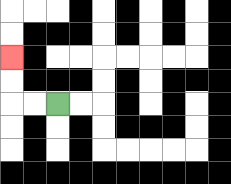{'start': '[2, 4]', 'end': '[0, 2]', 'path_directions': 'L,L,U,U', 'path_coordinates': '[[2, 4], [1, 4], [0, 4], [0, 3], [0, 2]]'}